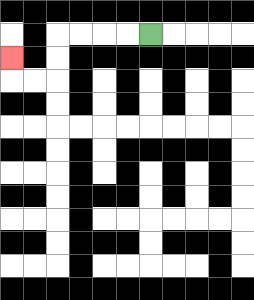{'start': '[6, 1]', 'end': '[0, 2]', 'path_directions': 'L,L,L,L,D,D,L,L,U', 'path_coordinates': '[[6, 1], [5, 1], [4, 1], [3, 1], [2, 1], [2, 2], [2, 3], [1, 3], [0, 3], [0, 2]]'}